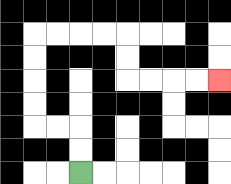{'start': '[3, 7]', 'end': '[9, 3]', 'path_directions': 'U,U,L,L,U,U,U,U,R,R,R,R,D,D,R,R,R,R', 'path_coordinates': '[[3, 7], [3, 6], [3, 5], [2, 5], [1, 5], [1, 4], [1, 3], [1, 2], [1, 1], [2, 1], [3, 1], [4, 1], [5, 1], [5, 2], [5, 3], [6, 3], [7, 3], [8, 3], [9, 3]]'}